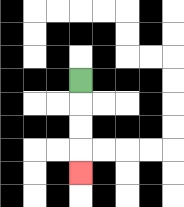{'start': '[3, 3]', 'end': '[3, 7]', 'path_directions': 'D,D,D,D', 'path_coordinates': '[[3, 3], [3, 4], [3, 5], [3, 6], [3, 7]]'}